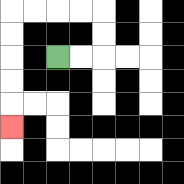{'start': '[2, 2]', 'end': '[0, 5]', 'path_directions': 'R,R,U,U,L,L,L,L,D,D,D,D,D', 'path_coordinates': '[[2, 2], [3, 2], [4, 2], [4, 1], [4, 0], [3, 0], [2, 0], [1, 0], [0, 0], [0, 1], [0, 2], [0, 3], [0, 4], [0, 5]]'}